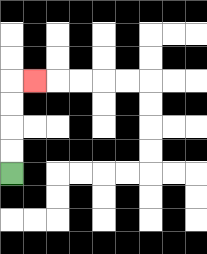{'start': '[0, 7]', 'end': '[1, 3]', 'path_directions': 'U,U,U,U,R', 'path_coordinates': '[[0, 7], [0, 6], [0, 5], [0, 4], [0, 3], [1, 3]]'}